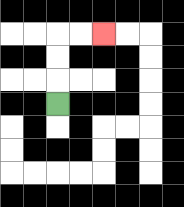{'start': '[2, 4]', 'end': '[4, 1]', 'path_directions': 'U,U,U,R,R', 'path_coordinates': '[[2, 4], [2, 3], [2, 2], [2, 1], [3, 1], [4, 1]]'}